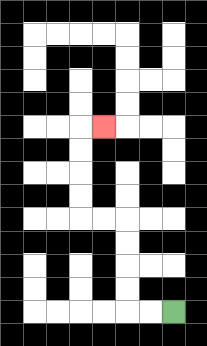{'start': '[7, 13]', 'end': '[4, 5]', 'path_directions': 'L,L,U,U,U,U,L,L,U,U,U,U,R', 'path_coordinates': '[[7, 13], [6, 13], [5, 13], [5, 12], [5, 11], [5, 10], [5, 9], [4, 9], [3, 9], [3, 8], [3, 7], [3, 6], [3, 5], [4, 5]]'}